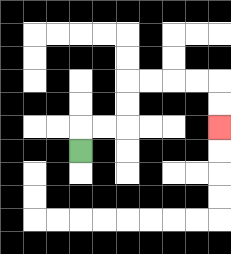{'start': '[3, 6]', 'end': '[9, 5]', 'path_directions': 'U,R,R,U,U,R,R,R,R,D,D', 'path_coordinates': '[[3, 6], [3, 5], [4, 5], [5, 5], [5, 4], [5, 3], [6, 3], [7, 3], [8, 3], [9, 3], [9, 4], [9, 5]]'}